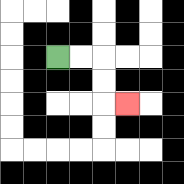{'start': '[2, 2]', 'end': '[5, 4]', 'path_directions': 'R,R,D,D,R', 'path_coordinates': '[[2, 2], [3, 2], [4, 2], [4, 3], [4, 4], [5, 4]]'}